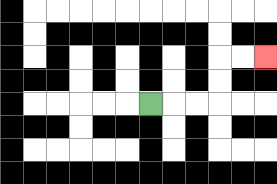{'start': '[6, 4]', 'end': '[11, 2]', 'path_directions': 'R,R,R,U,U,R,R', 'path_coordinates': '[[6, 4], [7, 4], [8, 4], [9, 4], [9, 3], [9, 2], [10, 2], [11, 2]]'}